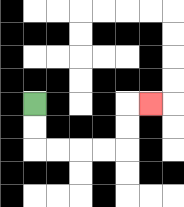{'start': '[1, 4]', 'end': '[6, 4]', 'path_directions': 'D,D,R,R,R,R,U,U,R', 'path_coordinates': '[[1, 4], [1, 5], [1, 6], [2, 6], [3, 6], [4, 6], [5, 6], [5, 5], [5, 4], [6, 4]]'}